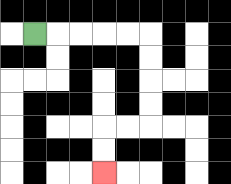{'start': '[1, 1]', 'end': '[4, 7]', 'path_directions': 'R,R,R,R,R,D,D,D,D,L,L,D,D', 'path_coordinates': '[[1, 1], [2, 1], [3, 1], [4, 1], [5, 1], [6, 1], [6, 2], [6, 3], [6, 4], [6, 5], [5, 5], [4, 5], [4, 6], [4, 7]]'}